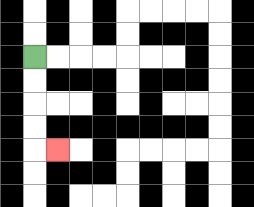{'start': '[1, 2]', 'end': '[2, 6]', 'path_directions': 'D,D,D,D,R', 'path_coordinates': '[[1, 2], [1, 3], [1, 4], [1, 5], [1, 6], [2, 6]]'}